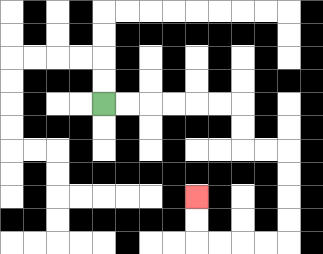{'start': '[4, 4]', 'end': '[8, 8]', 'path_directions': 'R,R,R,R,R,R,D,D,R,R,D,D,D,D,L,L,L,L,U,U', 'path_coordinates': '[[4, 4], [5, 4], [6, 4], [7, 4], [8, 4], [9, 4], [10, 4], [10, 5], [10, 6], [11, 6], [12, 6], [12, 7], [12, 8], [12, 9], [12, 10], [11, 10], [10, 10], [9, 10], [8, 10], [8, 9], [8, 8]]'}